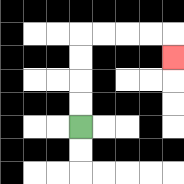{'start': '[3, 5]', 'end': '[7, 2]', 'path_directions': 'U,U,U,U,R,R,R,R,D', 'path_coordinates': '[[3, 5], [3, 4], [3, 3], [3, 2], [3, 1], [4, 1], [5, 1], [6, 1], [7, 1], [7, 2]]'}